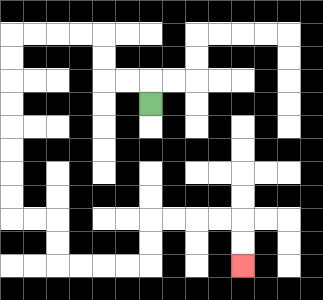{'start': '[6, 4]', 'end': '[10, 11]', 'path_directions': 'U,L,L,U,U,L,L,L,L,D,D,D,D,D,D,D,D,R,R,D,D,R,R,R,R,U,U,R,R,R,R,D,D', 'path_coordinates': '[[6, 4], [6, 3], [5, 3], [4, 3], [4, 2], [4, 1], [3, 1], [2, 1], [1, 1], [0, 1], [0, 2], [0, 3], [0, 4], [0, 5], [0, 6], [0, 7], [0, 8], [0, 9], [1, 9], [2, 9], [2, 10], [2, 11], [3, 11], [4, 11], [5, 11], [6, 11], [6, 10], [6, 9], [7, 9], [8, 9], [9, 9], [10, 9], [10, 10], [10, 11]]'}